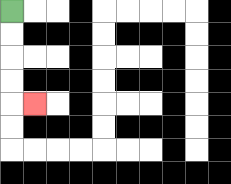{'start': '[0, 0]', 'end': '[1, 4]', 'path_directions': 'D,D,D,D,R', 'path_coordinates': '[[0, 0], [0, 1], [0, 2], [0, 3], [0, 4], [1, 4]]'}